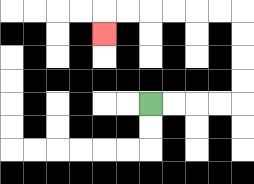{'start': '[6, 4]', 'end': '[4, 1]', 'path_directions': 'R,R,R,R,U,U,U,U,L,L,L,L,L,L,D', 'path_coordinates': '[[6, 4], [7, 4], [8, 4], [9, 4], [10, 4], [10, 3], [10, 2], [10, 1], [10, 0], [9, 0], [8, 0], [7, 0], [6, 0], [5, 0], [4, 0], [4, 1]]'}